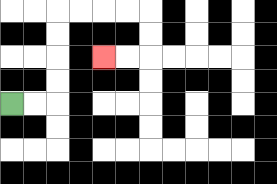{'start': '[0, 4]', 'end': '[4, 2]', 'path_directions': 'R,R,U,U,U,U,R,R,R,R,D,D,L,L', 'path_coordinates': '[[0, 4], [1, 4], [2, 4], [2, 3], [2, 2], [2, 1], [2, 0], [3, 0], [4, 0], [5, 0], [6, 0], [6, 1], [6, 2], [5, 2], [4, 2]]'}